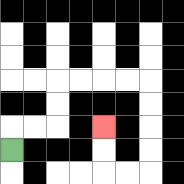{'start': '[0, 6]', 'end': '[4, 5]', 'path_directions': 'U,R,R,U,U,R,R,R,R,D,D,D,D,L,L,U,U', 'path_coordinates': '[[0, 6], [0, 5], [1, 5], [2, 5], [2, 4], [2, 3], [3, 3], [4, 3], [5, 3], [6, 3], [6, 4], [6, 5], [6, 6], [6, 7], [5, 7], [4, 7], [4, 6], [4, 5]]'}